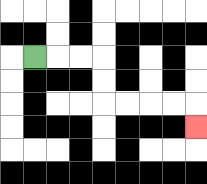{'start': '[1, 2]', 'end': '[8, 5]', 'path_directions': 'R,R,R,D,D,R,R,R,R,D', 'path_coordinates': '[[1, 2], [2, 2], [3, 2], [4, 2], [4, 3], [4, 4], [5, 4], [6, 4], [7, 4], [8, 4], [8, 5]]'}